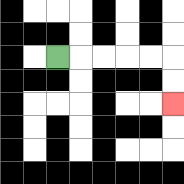{'start': '[2, 2]', 'end': '[7, 4]', 'path_directions': 'R,R,R,R,R,D,D', 'path_coordinates': '[[2, 2], [3, 2], [4, 2], [5, 2], [6, 2], [7, 2], [7, 3], [7, 4]]'}